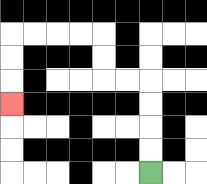{'start': '[6, 7]', 'end': '[0, 4]', 'path_directions': 'U,U,U,U,L,L,U,U,L,L,L,L,D,D,D', 'path_coordinates': '[[6, 7], [6, 6], [6, 5], [6, 4], [6, 3], [5, 3], [4, 3], [4, 2], [4, 1], [3, 1], [2, 1], [1, 1], [0, 1], [0, 2], [0, 3], [0, 4]]'}